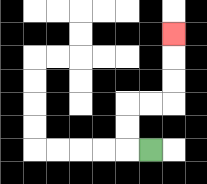{'start': '[6, 6]', 'end': '[7, 1]', 'path_directions': 'L,U,U,R,R,U,U,U', 'path_coordinates': '[[6, 6], [5, 6], [5, 5], [5, 4], [6, 4], [7, 4], [7, 3], [7, 2], [7, 1]]'}